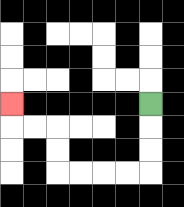{'start': '[6, 4]', 'end': '[0, 4]', 'path_directions': 'D,D,D,L,L,L,L,U,U,L,L,U', 'path_coordinates': '[[6, 4], [6, 5], [6, 6], [6, 7], [5, 7], [4, 7], [3, 7], [2, 7], [2, 6], [2, 5], [1, 5], [0, 5], [0, 4]]'}